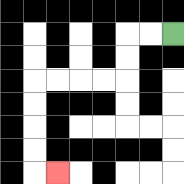{'start': '[7, 1]', 'end': '[2, 7]', 'path_directions': 'L,L,D,D,L,L,L,L,D,D,D,D,R', 'path_coordinates': '[[7, 1], [6, 1], [5, 1], [5, 2], [5, 3], [4, 3], [3, 3], [2, 3], [1, 3], [1, 4], [1, 5], [1, 6], [1, 7], [2, 7]]'}